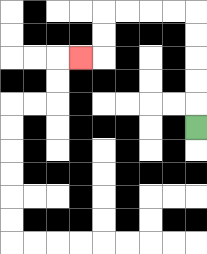{'start': '[8, 5]', 'end': '[3, 2]', 'path_directions': 'U,U,U,U,U,L,L,L,L,D,D,L', 'path_coordinates': '[[8, 5], [8, 4], [8, 3], [8, 2], [8, 1], [8, 0], [7, 0], [6, 0], [5, 0], [4, 0], [4, 1], [4, 2], [3, 2]]'}